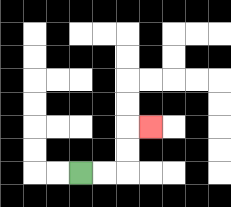{'start': '[3, 7]', 'end': '[6, 5]', 'path_directions': 'R,R,U,U,R', 'path_coordinates': '[[3, 7], [4, 7], [5, 7], [5, 6], [5, 5], [6, 5]]'}